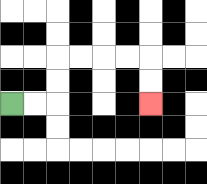{'start': '[0, 4]', 'end': '[6, 4]', 'path_directions': 'R,R,U,U,R,R,R,R,D,D', 'path_coordinates': '[[0, 4], [1, 4], [2, 4], [2, 3], [2, 2], [3, 2], [4, 2], [5, 2], [6, 2], [6, 3], [6, 4]]'}